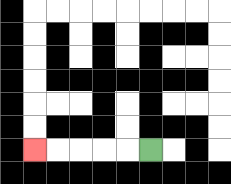{'start': '[6, 6]', 'end': '[1, 6]', 'path_directions': 'L,L,L,L,L', 'path_coordinates': '[[6, 6], [5, 6], [4, 6], [3, 6], [2, 6], [1, 6]]'}